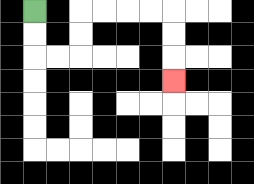{'start': '[1, 0]', 'end': '[7, 3]', 'path_directions': 'D,D,R,R,U,U,R,R,R,R,D,D,D', 'path_coordinates': '[[1, 0], [1, 1], [1, 2], [2, 2], [3, 2], [3, 1], [3, 0], [4, 0], [5, 0], [6, 0], [7, 0], [7, 1], [7, 2], [7, 3]]'}